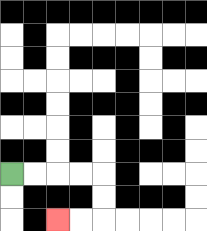{'start': '[0, 7]', 'end': '[2, 9]', 'path_directions': 'R,R,R,R,D,D,L,L', 'path_coordinates': '[[0, 7], [1, 7], [2, 7], [3, 7], [4, 7], [4, 8], [4, 9], [3, 9], [2, 9]]'}